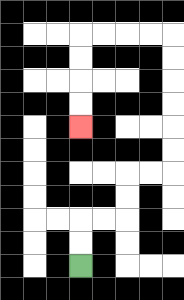{'start': '[3, 11]', 'end': '[3, 5]', 'path_directions': 'U,U,R,R,U,U,R,R,U,U,U,U,U,U,L,L,L,L,D,D,D,D', 'path_coordinates': '[[3, 11], [3, 10], [3, 9], [4, 9], [5, 9], [5, 8], [5, 7], [6, 7], [7, 7], [7, 6], [7, 5], [7, 4], [7, 3], [7, 2], [7, 1], [6, 1], [5, 1], [4, 1], [3, 1], [3, 2], [3, 3], [3, 4], [3, 5]]'}